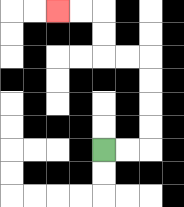{'start': '[4, 6]', 'end': '[2, 0]', 'path_directions': 'R,R,U,U,U,U,L,L,U,U,L,L', 'path_coordinates': '[[4, 6], [5, 6], [6, 6], [6, 5], [6, 4], [6, 3], [6, 2], [5, 2], [4, 2], [4, 1], [4, 0], [3, 0], [2, 0]]'}